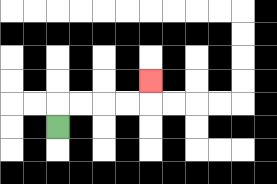{'start': '[2, 5]', 'end': '[6, 3]', 'path_directions': 'U,R,R,R,R,U', 'path_coordinates': '[[2, 5], [2, 4], [3, 4], [4, 4], [5, 4], [6, 4], [6, 3]]'}